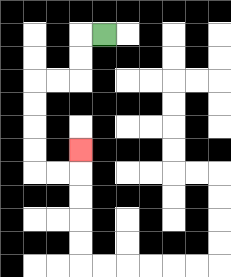{'start': '[4, 1]', 'end': '[3, 6]', 'path_directions': 'L,D,D,L,L,D,D,D,D,R,R,U', 'path_coordinates': '[[4, 1], [3, 1], [3, 2], [3, 3], [2, 3], [1, 3], [1, 4], [1, 5], [1, 6], [1, 7], [2, 7], [3, 7], [3, 6]]'}